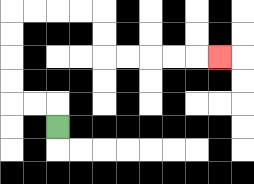{'start': '[2, 5]', 'end': '[9, 2]', 'path_directions': 'U,L,L,U,U,U,U,R,R,R,R,D,D,R,R,R,R,R', 'path_coordinates': '[[2, 5], [2, 4], [1, 4], [0, 4], [0, 3], [0, 2], [0, 1], [0, 0], [1, 0], [2, 0], [3, 0], [4, 0], [4, 1], [4, 2], [5, 2], [6, 2], [7, 2], [8, 2], [9, 2]]'}